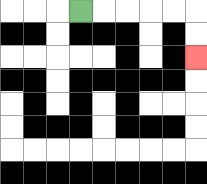{'start': '[3, 0]', 'end': '[8, 2]', 'path_directions': 'R,R,R,R,R,D,D', 'path_coordinates': '[[3, 0], [4, 0], [5, 0], [6, 0], [7, 0], [8, 0], [8, 1], [8, 2]]'}